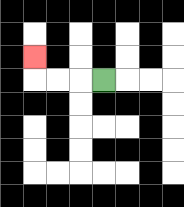{'start': '[4, 3]', 'end': '[1, 2]', 'path_directions': 'L,L,L,U', 'path_coordinates': '[[4, 3], [3, 3], [2, 3], [1, 3], [1, 2]]'}